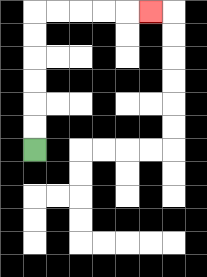{'start': '[1, 6]', 'end': '[6, 0]', 'path_directions': 'U,U,U,U,U,U,R,R,R,R,R', 'path_coordinates': '[[1, 6], [1, 5], [1, 4], [1, 3], [1, 2], [1, 1], [1, 0], [2, 0], [3, 0], [4, 0], [5, 0], [6, 0]]'}